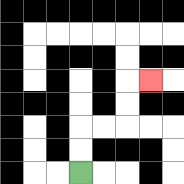{'start': '[3, 7]', 'end': '[6, 3]', 'path_directions': 'U,U,R,R,U,U,R', 'path_coordinates': '[[3, 7], [3, 6], [3, 5], [4, 5], [5, 5], [5, 4], [5, 3], [6, 3]]'}